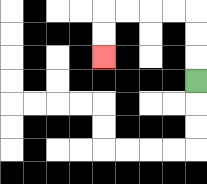{'start': '[8, 3]', 'end': '[4, 2]', 'path_directions': 'U,U,U,L,L,L,L,D,D', 'path_coordinates': '[[8, 3], [8, 2], [8, 1], [8, 0], [7, 0], [6, 0], [5, 0], [4, 0], [4, 1], [4, 2]]'}